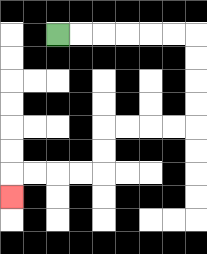{'start': '[2, 1]', 'end': '[0, 8]', 'path_directions': 'R,R,R,R,R,R,D,D,D,D,L,L,L,L,D,D,L,L,L,L,D', 'path_coordinates': '[[2, 1], [3, 1], [4, 1], [5, 1], [6, 1], [7, 1], [8, 1], [8, 2], [8, 3], [8, 4], [8, 5], [7, 5], [6, 5], [5, 5], [4, 5], [4, 6], [4, 7], [3, 7], [2, 7], [1, 7], [0, 7], [0, 8]]'}